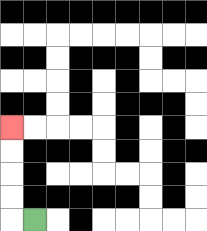{'start': '[1, 9]', 'end': '[0, 5]', 'path_directions': 'L,U,U,U,U', 'path_coordinates': '[[1, 9], [0, 9], [0, 8], [0, 7], [0, 6], [0, 5]]'}